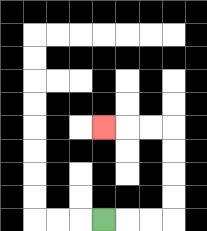{'start': '[4, 9]', 'end': '[4, 5]', 'path_directions': 'R,R,R,U,U,U,U,L,L,L', 'path_coordinates': '[[4, 9], [5, 9], [6, 9], [7, 9], [7, 8], [7, 7], [7, 6], [7, 5], [6, 5], [5, 5], [4, 5]]'}